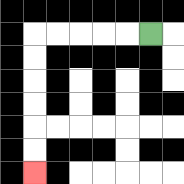{'start': '[6, 1]', 'end': '[1, 7]', 'path_directions': 'L,L,L,L,L,D,D,D,D,D,D', 'path_coordinates': '[[6, 1], [5, 1], [4, 1], [3, 1], [2, 1], [1, 1], [1, 2], [1, 3], [1, 4], [1, 5], [1, 6], [1, 7]]'}